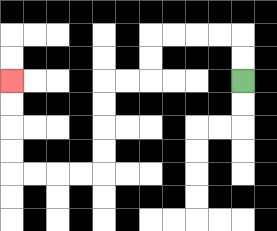{'start': '[10, 3]', 'end': '[0, 3]', 'path_directions': 'U,U,L,L,L,L,D,D,L,L,D,D,D,D,L,L,L,L,U,U,U,U', 'path_coordinates': '[[10, 3], [10, 2], [10, 1], [9, 1], [8, 1], [7, 1], [6, 1], [6, 2], [6, 3], [5, 3], [4, 3], [4, 4], [4, 5], [4, 6], [4, 7], [3, 7], [2, 7], [1, 7], [0, 7], [0, 6], [0, 5], [0, 4], [0, 3]]'}